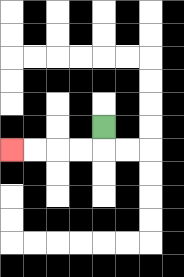{'start': '[4, 5]', 'end': '[0, 6]', 'path_directions': 'D,L,L,L,L', 'path_coordinates': '[[4, 5], [4, 6], [3, 6], [2, 6], [1, 6], [0, 6]]'}